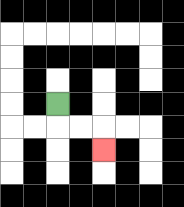{'start': '[2, 4]', 'end': '[4, 6]', 'path_directions': 'D,R,R,D', 'path_coordinates': '[[2, 4], [2, 5], [3, 5], [4, 5], [4, 6]]'}